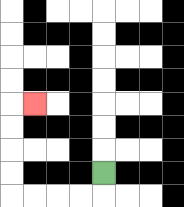{'start': '[4, 7]', 'end': '[1, 4]', 'path_directions': 'D,L,L,L,L,U,U,U,U,R', 'path_coordinates': '[[4, 7], [4, 8], [3, 8], [2, 8], [1, 8], [0, 8], [0, 7], [0, 6], [0, 5], [0, 4], [1, 4]]'}